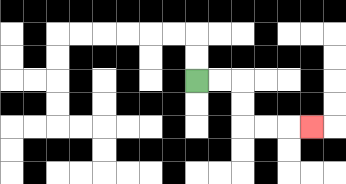{'start': '[8, 3]', 'end': '[13, 5]', 'path_directions': 'R,R,D,D,R,R,R', 'path_coordinates': '[[8, 3], [9, 3], [10, 3], [10, 4], [10, 5], [11, 5], [12, 5], [13, 5]]'}